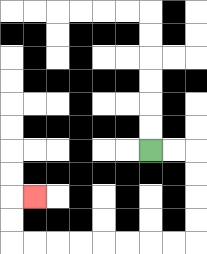{'start': '[6, 6]', 'end': '[1, 8]', 'path_directions': 'R,R,D,D,D,D,L,L,L,L,L,L,L,L,U,U,R', 'path_coordinates': '[[6, 6], [7, 6], [8, 6], [8, 7], [8, 8], [8, 9], [8, 10], [7, 10], [6, 10], [5, 10], [4, 10], [3, 10], [2, 10], [1, 10], [0, 10], [0, 9], [0, 8], [1, 8]]'}